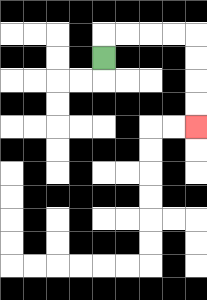{'start': '[4, 2]', 'end': '[8, 5]', 'path_directions': 'U,R,R,R,R,D,D,D,D', 'path_coordinates': '[[4, 2], [4, 1], [5, 1], [6, 1], [7, 1], [8, 1], [8, 2], [8, 3], [8, 4], [8, 5]]'}